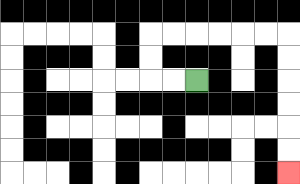{'start': '[8, 3]', 'end': '[12, 7]', 'path_directions': 'L,L,U,U,R,R,R,R,R,R,D,D,D,D,D,D', 'path_coordinates': '[[8, 3], [7, 3], [6, 3], [6, 2], [6, 1], [7, 1], [8, 1], [9, 1], [10, 1], [11, 1], [12, 1], [12, 2], [12, 3], [12, 4], [12, 5], [12, 6], [12, 7]]'}